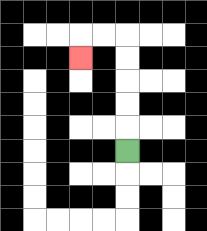{'start': '[5, 6]', 'end': '[3, 2]', 'path_directions': 'U,U,U,U,U,L,L,D', 'path_coordinates': '[[5, 6], [5, 5], [5, 4], [5, 3], [5, 2], [5, 1], [4, 1], [3, 1], [3, 2]]'}